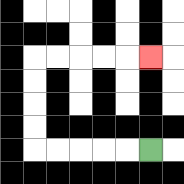{'start': '[6, 6]', 'end': '[6, 2]', 'path_directions': 'L,L,L,L,L,U,U,U,U,R,R,R,R,R', 'path_coordinates': '[[6, 6], [5, 6], [4, 6], [3, 6], [2, 6], [1, 6], [1, 5], [1, 4], [1, 3], [1, 2], [2, 2], [3, 2], [4, 2], [5, 2], [6, 2]]'}